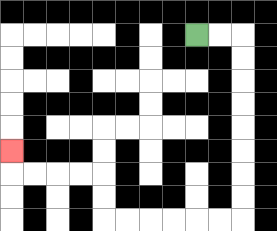{'start': '[8, 1]', 'end': '[0, 6]', 'path_directions': 'R,R,D,D,D,D,D,D,D,D,L,L,L,L,L,L,U,U,L,L,L,L,U', 'path_coordinates': '[[8, 1], [9, 1], [10, 1], [10, 2], [10, 3], [10, 4], [10, 5], [10, 6], [10, 7], [10, 8], [10, 9], [9, 9], [8, 9], [7, 9], [6, 9], [5, 9], [4, 9], [4, 8], [4, 7], [3, 7], [2, 7], [1, 7], [0, 7], [0, 6]]'}